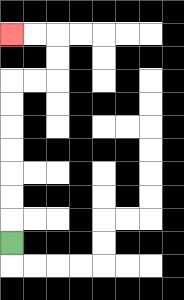{'start': '[0, 10]', 'end': '[0, 1]', 'path_directions': 'U,U,U,U,U,U,U,R,R,U,U,L,L', 'path_coordinates': '[[0, 10], [0, 9], [0, 8], [0, 7], [0, 6], [0, 5], [0, 4], [0, 3], [1, 3], [2, 3], [2, 2], [2, 1], [1, 1], [0, 1]]'}